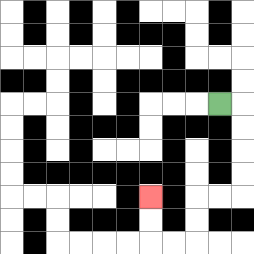{'start': '[9, 4]', 'end': '[6, 8]', 'path_directions': 'R,D,D,D,D,L,L,D,D,L,L,U,U', 'path_coordinates': '[[9, 4], [10, 4], [10, 5], [10, 6], [10, 7], [10, 8], [9, 8], [8, 8], [8, 9], [8, 10], [7, 10], [6, 10], [6, 9], [6, 8]]'}